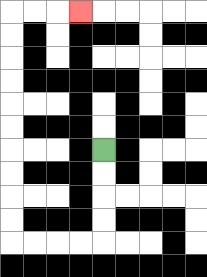{'start': '[4, 6]', 'end': '[3, 0]', 'path_directions': 'D,D,D,D,L,L,L,L,U,U,U,U,U,U,U,U,U,U,R,R,R', 'path_coordinates': '[[4, 6], [4, 7], [4, 8], [4, 9], [4, 10], [3, 10], [2, 10], [1, 10], [0, 10], [0, 9], [0, 8], [0, 7], [0, 6], [0, 5], [0, 4], [0, 3], [0, 2], [0, 1], [0, 0], [1, 0], [2, 0], [3, 0]]'}